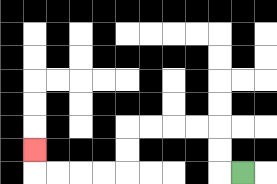{'start': '[10, 7]', 'end': '[1, 6]', 'path_directions': 'L,U,U,L,L,L,L,D,D,L,L,L,L,U', 'path_coordinates': '[[10, 7], [9, 7], [9, 6], [9, 5], [8, 5], [7, 5], [6, 5], [5, 5], [5, 6], [5, 7], [4, 7], [3, 7], [2, 7], [1, 7], [1, 6]]'}